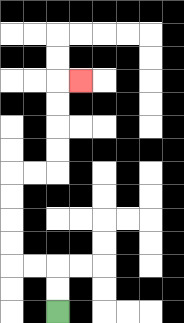{'start': '[2, 13]', 'end': '[3, 3]', 'path_directions': 'U,U,L,L,U,U,U,U,R,R,U,U,U,U,R', 'path_coordinates': '[[2, 13], [2, 12], [2, 11], [1, 11], [0, 11], [0, 10], [0, 9], [0, 8], [0, 7], [1, 7], [2, 7], [2, 6], [2, 5], [2, 4], [2, 3], [3, 3]]'}